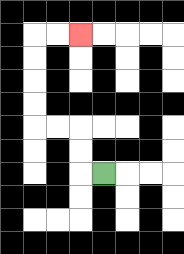{'start': '[4, 7]', 'end': '[3, 1]', 'path_directions': 'L,U,U,L,L,U,U,U,U,R,R', 'path_coordinates': '[[4, 7], [3, 7], [3, 6], [3, 5], [2, 5], [1, 5], [1, 4], [1, 3], [1, 2], [1, 1], [2, 1], [3, 1]]'}